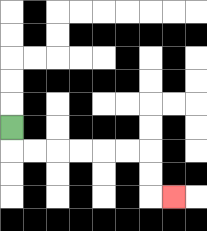{'start': '[0, 5]', 'end': '[7, 8]', 'path_directions': 'D,R,R,R,R,R,R,D,D,R', 'path_coordinates': '[[0, 5], [0, 6], [1, 6], [2, 6], [3, 6], [4, 6], [5, 6], [6, 6], [6, 7], [6, 8], [7, 8]]'}